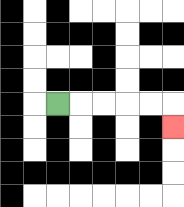{'start': '[2, 4]', 'end': '[7, 5]', 'path_directions': 'R,R,R,R,R,D', 'path_coordinates': '[[2, 4], [3, 4], [4, 4], [5, 4], [6, 4], [7, 4], [7, 5]]'}